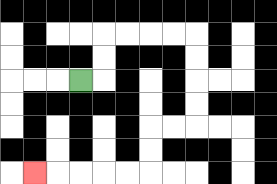{'start': '[3, 3]', 'end': '[1, 7]', 'path_directions': 'R,U,U,R,R,R,R,D,D,D,D,L,L,D,D,L,L,L,L,L', 'path_coordinates': '[[3, 3], [4, 3], [4, 2], [4, 1], [5, 1], [6, 1], [7, 1], [8, 1], [8, 2], [8, 3], [8, 4], [8, 5], [7, 5], [6, 5], [6, 6], [6, 7], [5, 7], [4, 7], [3, 7], [2, 7], [1, 7]]'}